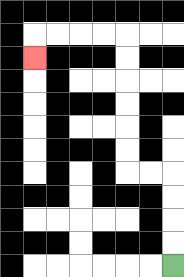{'start': '[7, 11]', 'end': '[1, 2]', 'path_directions': 'U,U,U,U,L,L,U,U,U,U,U,U,L,L,L,L,D', 'path_coordinates': '[[7, 11], [7, 10], [7, 9], [7, 8], [7, 7], [6, 7], [5, 7], [5, 6], [5, 5], [5, 4], [5, 3], [5, 2], [5, 1], [4, 1], [3, 1], [2, 1], [1, 1], [1, 2]]'}